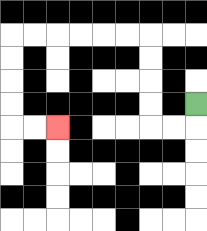{'start': '[8, 4]', 'end': '[2, 5]', 'path_directions': 'D,L,L,U,U,U,U,L,L,L,L,L,L,D,D,D,D,R,R', 'path_coordinates': '[[8, 4], [8, 5], [7, 5], [6, 5], [6, 4], [6, 3], [6, 2], [6, 1], [5, 1], [4, 1], [3, 1], [2, 1], [1, 1], [0, 1], [0, 2], [0, 3], [0, 4], [0, 5], [1, 5], [2, 5]]'}